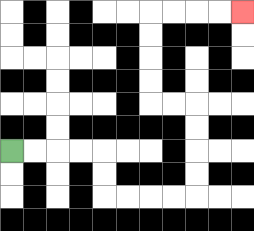{'start': '[0, 6]', 'end': '[10, 0]', 'path_directions': 'R,R,R,R,D,D,R,R,R,R,U,U,U,U,L,L,U,U,U,U,R,R,R,R', 'path_coordinates': '[[0, 6], [1, 6], [2, 6], [3, 6], [4, 6], [4, 7], [4, 8], [5, 8], [6, 8], [7, 8], [8, 8], [8, 7], [8, 6], [8, 5], [8, 4], [7, 4], [6, 4], [6, 3], [6, 2], [6, 1], [6, 0], [7, 0], [8, 0], [9, 0], [10, 0]]'}